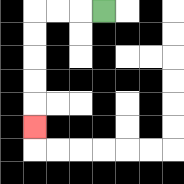{'start': '[4, 0]', 'end': '[1, 5]', 'path_directions': 'L,L,L,D,D,D,D,D', 'path_coordinates': '[[4, 0], [3, 0], [2, 0], [1, 0], [1, 1], [1, 2], [1, 3], [1, 4], [1, 5]]'}